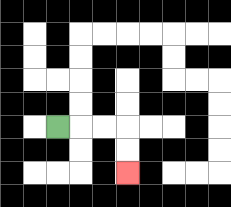{'start': '[2, 5]', 'end': '[5, 7]', 'path_directions': 'R,R,R,D,D', 'path_coordinates': '[[2, 5], [3, 5], [4, 5], [5, 5], [5, 6], [5, 7]]'}